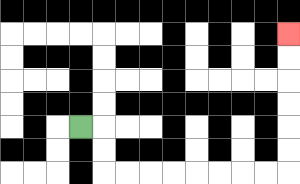{'start': '[3, 5]', 'end': '[12, 1]', 'path_directions': 'R,D,D,R,R,R,R,R,R,R,R,U,U,U,U,U,U', 'path_coordinates': '[[3, 5], [4, 5], [4, 6], [4, 7], [5, 7], [6, 7], [7, 7], [8, 7], [9, 7], [10, 7], [11, 7], [12, 7], [12, 6], [12, 5], [12, 4], [12, 3], [12, 2], [12, 1]]'}